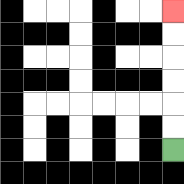{'start': '[7, 6]', 'end': '[7, 0]', 'path_directions': 'U,U,U,U,U,U', 'path_coordinates': '[[7, 6], [7, 5], [7, 4], [7, 3], [7, 2], [7, 1], [7, 0]]'}